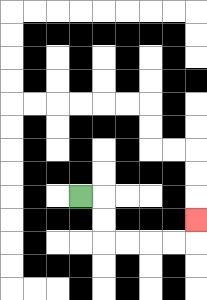{'start': '[3, 8]', 'end': '[8, 9]', 'path_directions': 'R,D,D,R,R,R,R,U', 'path_coordinates': '[[3, 8], [4, 8], [4, 9], [4, 10], [5, 10], [6, 10], [7, 10], [8, 10], [8, 9]]'}